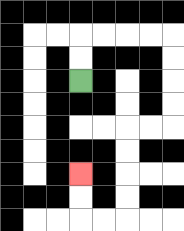{'start': '[3, 3]', 'end': '[3, 7]', 'path_directions': 'U,U,R,R,R,R,D,D,D,D,L,L,D,D,D,D,L,L,U,U', 'path_coordinates': '[[3, 3], [3, 2], [3, 1], [4, 1], [5, 1], [6, 1], [7, 1], [7, 2], [7, 3], [7, 4], [7, 5], [6, 5], [5, 5], [5, 6], [5, 7], [5, 8], [5, 9], [4, 9], [3, 9], [3, 8], [3, 7]]'}